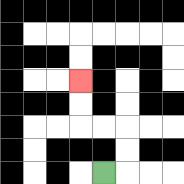{'start': '[4, 7]', 'end': '[3, 3]', 'path_directions': 'R,U,U,L,L,U,U', 'path_coordinates': '[[4, 7], [5, 7], [5, 6], [5, 5], [4, 5], [3, 5], [3, 4], [3, 3]]'}